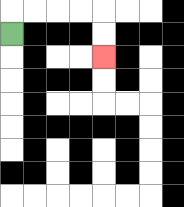{'start': '[0, 1]', 'end': '[4, 2]', 'path_directions': 'U,R,R,R,R,D,D', 'path_coordinates': '[[0, 1], [0, 0], [1, 0], [2, 0], [3, 0], [4, 0], [4, 1], [4, 2]]'}